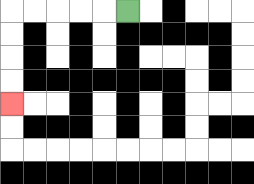{'start': '[5, 0]', 'end': '[0, 4]', 'path_directions': 'L,L,L,L,L,D,D,D,D', 'path_coordinates': '[[5, 0], [4, 0], [3, 0], [2, 0], [1, 0], [0, 0], [0, 1], [0, 2], [0, 3], [0, 4]]'}